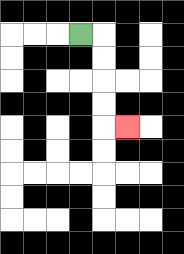{'start': '[3, 1]', 'end': '[5, 5]', 'path_directions': 'R,D,D,D,D,R', 'path_coordinates': '[[3, 1], [4, 1], [4, 2], [4, 3], [4, 4], [4, 5], [5, 5]]'}